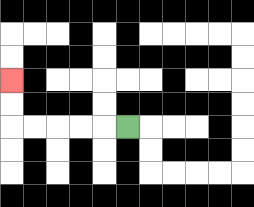{'start': '[5, 5]', 'end': '[0, 3]', 'path_directions': 'L,L,L,L,L,U,U', 'path_coordinates': '[[5, 5], [4, 5], [3, 5], [2, 5], [1, 5], [0, 5], [0, 4], [0, 3]]'}